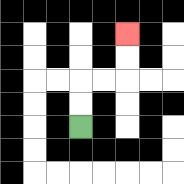{'start': '[3, 5]', 'end': '[5, 1]', 'path_directions': 'U,U,R,R,U,U', 'path_coordinates': '[[3, 5], [3, 4], [3, 3], [4, 3], [5, 3], [5, 2], [5, 1]]'}